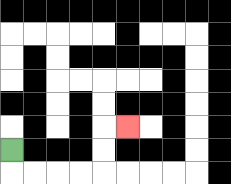{'start': '[0, 6]', 'end': '[5, 5]', 'path_directions': 'D,R,R,R,R,U,U,R', 'path_coordinates': '[[0, 6], [0, 7], [1, 7], [2, 7], [3, 7], [4, 7], [4, 6], [4, 5], [5, 5]]'}